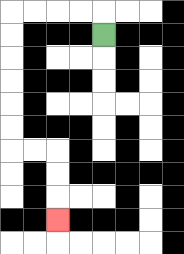{'start': '[4, 1]', 'end': '[2, 9]', 'path_directions': 'U,L,L,L,L,D,D,D,D,D,D,R,R,D,D,D', 'path_coordinates': '[[4, 1], [4, 0], [3, 0], [2, 0], [1, 0], [0, 0], [0, 1], [0, 2], [0, 3], [0, 4], [0, 5], [0, 6], [1, 6], [2, 6], [2, 7], [2, 8], [2, 9]]'}